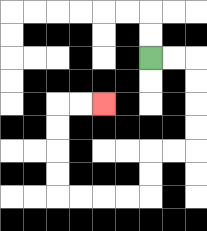{'start': '[6, 2]', 'end': '[4, 4]', 'path_directions': 'R,R,D,D,D,D,L,L,D,D,L,L,L,L,U,U,U,U,R,R', 'path_coordinates': '[[6, 2], [7, 2], [8, 2], [8, 3], [8, 4], [8, 5], [8, 6], [7, 6], [6, 6], [6, 7], [6, 8], [5, 8], [4, 8], [3, 8], [2, 8], [2, 7], [2, 6], [2, 5], [2, 4], [3, 4], [4, 4]]'}